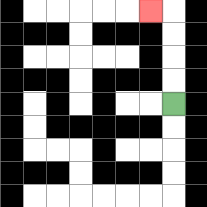{'start': '[7, 4]', 'end': '[6, 0]', 'path_directions': 'U,U,U,U,L', 'path_coordinates': '[[7, 4], [7, 3], [7, 2], [7, 1], [7, 0], [6, 0]]'}